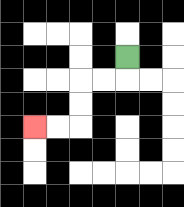{'start': '[5, 2]', 'end': '[1, 5]', 'path_directions': 'D,L,L,D,D,L,L', 'path_coordinates': '[[5, 2], [5, 3], [4, 3], [3, 3], [3, 4], [3, 5], [2, 5], [1, 5]]'}